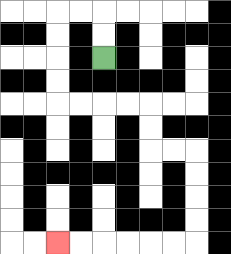{'start': '[4, 2]', 'end': '[2, 10]', 'path_directions': 'U,U,L,L,D,D,D,D,R,R,R,R,D,D,R,R,D,D,D,D,L,L,L,L,L,L', 'path_coordinates': '[[4, 2], [4, 1], [4, 0], [3, 0], [2, 0], [2, 1], [2, 2], [2, 3], [2, 4], [3, 4], [4, 4], [5, 4], [6, 4], [6, 5], [6, 6], [7, 6], [8, 6], [8, 7], [8, 8], [8, 9], [8, 10], [7, 10], [6, 10], [5, 10], [4, 10], [3, 10], [2, 10]]'}